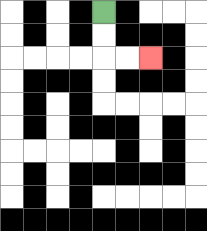{'start': '[4, 0]', 'end': '[6, 2]', 'path_directions': 'D,D,R,R', 'path_coordinates': '[[4, 0], [4, 1], [4, 2], [5, 2], [6, 2]]'}